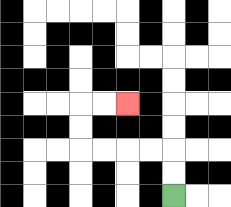{'start': '[7, 8]', 'end': '[5, 4]', 'path_directions': 'U,U,L,L,L,L,U,U,R,R', 'path_coordinates': '[[7, 8], [7, 7], [7, 6], [6, 6], [5, 6], [4, 6], [3, 6], [3, 5], [3, 4], [4, 4], [5, 4]]'}